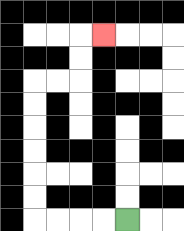{'start': '[5, 9]', 'end': '[4, 1]', 'path_directions': 'L,L,L,L,U,U,U,U,U,U,R,R,U,U,R', 'path_coordinates': '[[5, 9], [4, 9], [3, 9], [2, 9], [1, 9], [1, 8], [1, 7], [1, 6], [1, 5], [1, 4], [1, 3], [2, 3], [3, 3], [3, 2], [3, 1], [4, 1]]'}